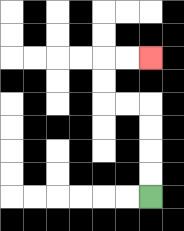{'start': '[6, 8]', 'end': '[6, 2]', 'path_directions': 'U,U,U,U,L,L,U,U,R,R', 'path_coordinates': '[[6, 8], [6, 7], [6, 6], [6, 5], [6, 4], [5, 4], [4, 4], [4, 3], [4, 2], [5, 2], [6, 2]]'}